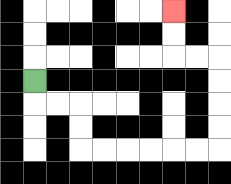{'start': '[1, 3]', 'end': '[7, 0]', 'path_directions': 'D,R,R,D,D,R,R,R,R,R,R,U,U,U,U,L,L,U,U', 'path_coordinates': '[[1, 3], [1, 4], [2, 4], [3, 4], [3, 5], [3, 6], [4, 6], [5, 6], [6, 6], [7, 6], [8, 6], [9, 6], [9, 5], [9, 4], [9, 3], [9, 2], [8, 2], [7, 2], [7, 1], [7, 0]]'}